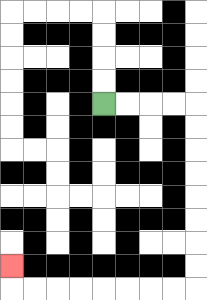{'start': '[4, 4]', 'end': '[0, 11]', 'path_directions': 'R,R,R,R,D,D,D,D,D,D,D,D,L,L,L,L,L,L,L,L,U', 'path_coordinates': '[[4, 4], [5, 4], [6, 4], [7, 4], [8, 4], [8, 5], [8, 6], [8, 7], [8, 8], [8, 9], [8, 10], [8, 11], [8, 12], [7, 12], [6, 12], [5, 12], [4, 12], [3, 12], [2, 12], [1, 12], [0, 12], [0, 11]]'}